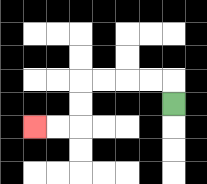{'start': '[7, 4]', 'end': '[1, 5]', 'path_directions': 'U,L,L,L,L,D,D,L,L', 'path_coordinates': '[[7, 4], [7, 3], [6, 3], [5, 3], [4, 3], [3, 3], [3, 4], [3, 5], [2, 5], [1, 5]]'}